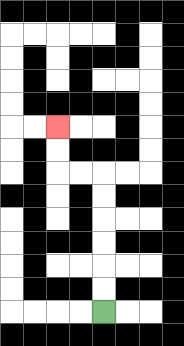{'start': '[4, 13]', 'end': '[2, 5]', 'path_directions': 'U,U,U,U,U,U,L,L,U,U', 'path_coordinates': '[[4, 13], [4, 12], [4, 11], [4, 10], [4, 9], [4, 8], [4, 7], [3, 7], [2, 7], [2, 6], [2, 5]]'}